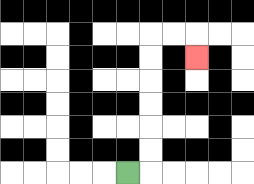{'start': '[5, 7]', 'end': '[8, 2]', 'path_directions': 'R,U,U,U,U,U,U,R,R,D', 'path_coordinates': '[[5, 7], [6, 7], [6, 6], [6, 5], [6, 4], [6, 3], [6, 2], [6, 1], [7, 1], [8, 1], [8, 2]]'}